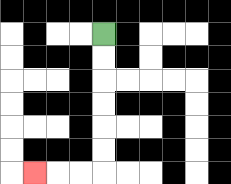{'start': '[4, 1]', 'end': '[1, 7]', 'path_directions': 'D,D,D,D,D,D,L,L,L', 'path_coordinates': '[[4, 1], [4, 2], [4, 3], [4, 4], [4, 5], [4, 6], [4, 7], [3, 7], [2, 7], [1, 7]]'}